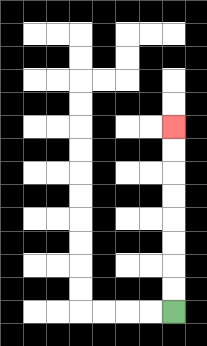{'start': '[7, 13]', 'end': '[7, 5]', 'path_directions': 'U,U,U,U,U,U,U,U', 'path_coordinates': '[[7, 13], [7, 12], [7, 11], [7, 10], [7, 9], [7, 8], [7, 7], [7, 6], [7, 5]]'}